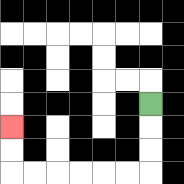{'start': '[6, 4]', 'end': '[0, 5]', 'path_directions': 'D,D,D,L,L,L,L,L,L,U,U', 'path_coordinates': '[[6, 4], [6, 5], [6, 6], [6, 7], [5, 7], [4, 7], [3, 7], [2, 7], [1, 7], [0, 7], [0, 6], [0, 5]]'}